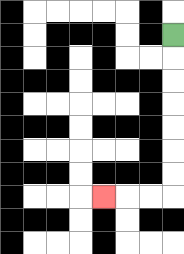{'start': '[7, 1]', 'end': '[4, 8]', 'path_directions': 'D,D,D,D,D,D,D,L,L,L', 'path_coordinates': '[[7, 1], [7, 2], [7, 3], [7, 4], [7, 5], [7, 6], [7, 7], [7, 8], [6, 8], [5, 8], [4, 8]]'}